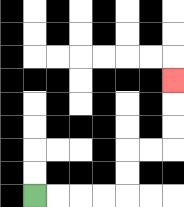{'start': '[1, 8]', 'end': '[7, 3]', 'path_directions': 'R,R,R,R,U,U,R,R,U,U,U', 'path_coordinates': '[[1, 8], [2, 8], [3, 8], [4, 8], [5, 8], [5, 7], [5, 6], [6, 6], [7, 6], [7, 5], [7, 4], [7, 3]]'}